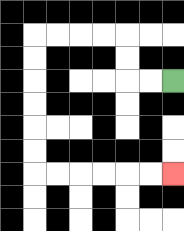{'start': '[7, 3]', 'end': '[7, 7]', 'path_directions': 'L,L,U,U,L,L,L,L,D,D,D,D,D,D,R,R,R,R,R,R', 'path_coordinates': '[[7, 3], [6, 3], [5, 3], [5, 2], [5, 1], [4, 1], [3, 1], [2, 1], [1, 1], [1, 2], [1, 3], [1, 4], [1, 5], [1, 6], [1, 7], [2, 7], [3, 7], [4, 7], [5, 7], [6, 7], [7, 7]]'}